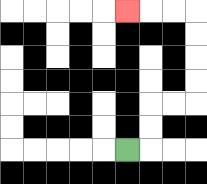{'start': '[5, 6]', 'end': '[5, 0]', 'path_directions': 'R,U,U,R,R,U,U,U,U,L,L,L', 'path_coordinates': '[[5, 6], [6, 6], [6, 5], [6, 4], [7, 4], [8, 4], [8, 3], [8, 2], [8, 1], [8, 0], [7, 0], [6, 0], [5, 0]]'}